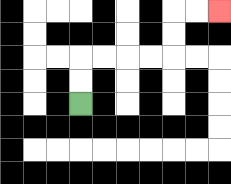{'start': '[3, 4]', 'end': '[9, 0]', 'path_directions': 'U,U,R,R,R,R,U,U,R,R', 'path_coordinates': '[[3, 4], [3, 3], [3, 2], [4, 2], [5, 2], [6, 2], [7, 2], [7, 1], [7, 0], [8, 0], [9, 0]]'}